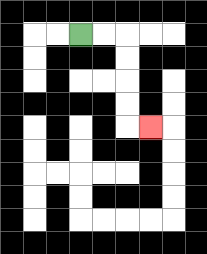{'start': '[3, 1]', 'end': '[6, 5]', 'path_directions': 'R,R,D,D,D,D,R', 'path_coordinates': '[[3, 1], [4, 1], [5, 1], [5, 2], [5, 3], [5, 4], [5, 5], [6, 5]]'}